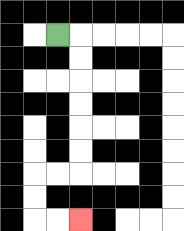{'start': '[2, 1]', 'end': '[3, 9]', 'path_directions': 'R,D,D,D,D,D,D,L,L,D,D,R,R', 'path_coordinates': '[[2, 1], [3, 1], [3, 2], [3, 3], [3, 4], [3, 5], [3, 6], [3, 7], [2, 7], [1, 7], [1, 8], [1, 9], [2, 9], [3, 9]]'}